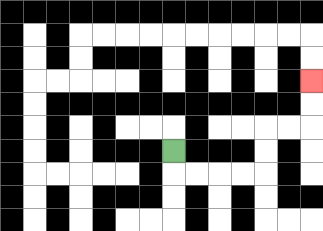{'start': '[7, 6]', 'end': '[13, 3]', 'path_directions': 'D,R,R,R,R,U,U,R,R,U,U', 'path_coordinates': '[[7, 6], [7, 7], [8, 7], [9, 7], [10, 7], [11, 7], [11, 6], [11, 5], [12, 5], [13, 5], [13, 4], [13, 3]]'}